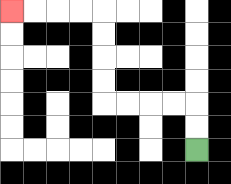{'start': '[8, 6]', 'end': '[0, 0]', 'path_directions': 'U,U,L,L,L,L,U,U,U,U,L,L,L,L', 'path_coordinates': '[[8, 6], [8, 5], [8, 4], [7, 4], [6, 4], [5, 4], [4, 4], [4, 3], [4, 2], [4, 1], [4, 0], [3, 0], [2, 0], [1, 0], [0, 0]]'}